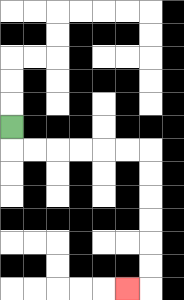{'start': '[0, 5]', 'end': '[5, 12]', 'path_directions': 'D,R,R,R,R,R,R,D,D,D,D,D,D,L', 'path_coordinates': '[[0, 5], [0, 6], [1, 6], [2, 6], [3, 6], [4, 6], [5, 6], [6, 6], [6, 7], [6, 8], [6, 9], [6, 10], [6, 11], [6, 12], [5, 12]]'}